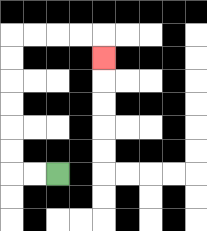{'start': '[2, 7]', 'end': '[4, 2]', 'path_directions': 'L,L,U,U,U,U,U,U,R,R,R,R,D', 'path_coordinates': '[[2, 7], [1, 7], [0, 7], [0, 6], [0, 5], [0, 4], [0, 3], [0, 2], [0, 1], [1, 1], [2, 1], [3, 1], [4, 1], [4, 2]]'}